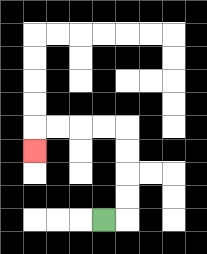{'start': '[4, 9]', 'end': '[1, 6]', 'path_directions': 'R,U,U,U,U,L,L,L,L,D', 'path_coordinates': '[[4, 9], [5, 9], [5, 8], [5, 7], [5, 6], [5, 5], [4, 5], [3, 5], [2, 5], [1, 5], [1, 6]]'}